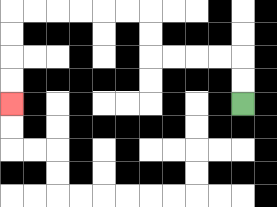{'start': '[10, 4]', 'end': '[0, 4]', 'path_directions': 'U,U,L,L,L,L,U,U,L,L,L,L,L,L,D,D,D,D', 'path_coordinates': '[[10, 4], [10, 3], [10, 2], [9, 2], [8, 2], [7, 2], [6, 2], [6, 1], [6, 0], [5, 0], [4, 0], [3, 0], [2, 0], [1, 0], [0, 0], [0, 1], [0, 2], [0, 3], [0, 4]]'}